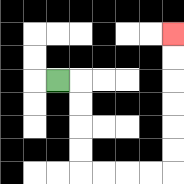{'start': '[2, 3]', 'end': '[7, 1]', 'path_directions': 'R,D,D,D,D,R,R,R,R,U,U,U,U,U,U', 'path_coordinates': '[[2, 3], [3, 3], [3, 4], [3, 5], [3, 6], [3, 7], [4, 7], [5, 7], [6, 7], [7, 7], [7, 6], [7, 5], [7, 4], [7, 3], [7, 2], [7, 1]]'}